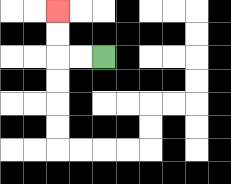{'start': '[4, 2]', 'end': '[2, 0]', 'path_directions': 'L,L,U,U', 'path_coordinates': '[[4, 2], [3, 2], [2, 2], [2, 1], [2, 0]]'}